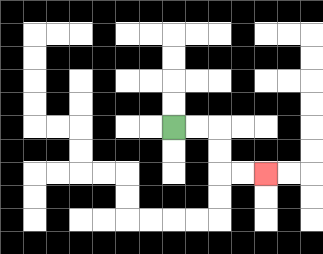{'start': '[7, 5]', 'end': '[11, 7]', 'path_directions': 'R,R,D,D,R,R', 'path_coordinates': '[[7, 5], [8, 5], [9, 5], [9, 6], [9, 7], [10, 7], [11, 7]]'}